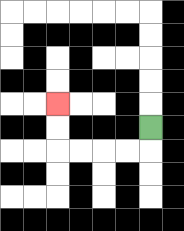{'start': '[6, 5]', 'end': '[2, 4]', 'path_directions': 'D,L,L,L,L,U,U', 'path_coordinates': '[[6, 5], [6, 6], [5, 6], [4, 6], [3, 6], [2, 6], [2, 5], [2, 4]]'}